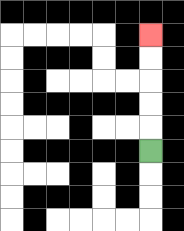{'start': '[6, 6]', 'end': '[6, 1]', 'path_directions': 'U,U,U,U,U', 'path_coordinates': '[[6, 6], [6, 5], [6, 4], [6, 3], [6, 2], [6, 1]]'}